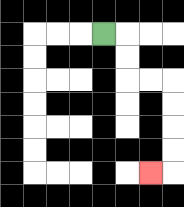{'start': '[4, 1]', 'end': '[6, 7]', 'path_directions': 'R,D,D,R,R,D,D,D,D,L', 'path_coordinates': '[[4, 1], [5, 1], [5, 2], [5, 3], [6, 3], [7, 3], [7, 4], [7, 5], [7, 6], [7, 7], [6, 7]]'}